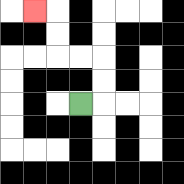{'start': '[3, 4]', 'end': '[1, 0]', 'path_directions': 'R,U,U,L,L,U,U,L', 'path_coordinates': '[[3, 4], [4, 4], [4, 3], [4, 2], [3, 2], [2, 2], [2, 1], [2, 0], [1, 0]]'}